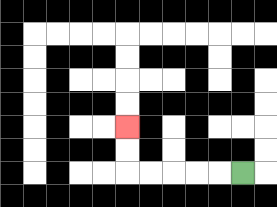{'start': '[10, 7]', 'end': '[5, 5]', 'path_directions': 'L,L,L,L,L,U,U', 'path_coordinates': '[[10, 7], [9, 7], [8, 7], [7, 7], [6, 7], [5, 7], [5, 6], [5, 5]]'}